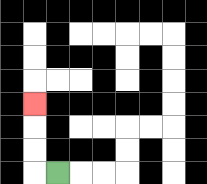{'start': '[2, 7]', 'end': '[1, 4]', 'path_directions': 'L,U,U,U', 'path_coordinates': '[[2, 7], [1, 7], [1, 6], [1, 5], [1, 4]]'}